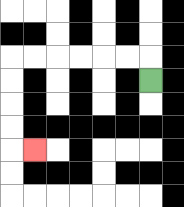{'start': '[6, 3]', 'end': '[1, 6]', 'path_directions': 'U,L,L,L,L,L,L,D,D,D,D,R', 'path_coordinates': '[[6, 3], [6, 2], [5, 2], [4, 2], [3, 2], [2, 2], [1, 2], [0, 2], [0, 3], [0, 4], [0, 5], [0, 6], [1, 6]]'}